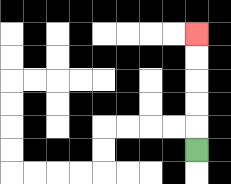{'start': '[8, 6]', 'end': '[8, 1]', 'path_directions': 'U,U,U,U,U', 'path_coordinates': '[[8, 6], [8, 5], [8, 4], [8, 3], [8, 2], [8, 1]]'}